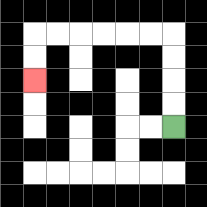{'start': '[7, 5]', 'end': '[1, 3]', 'path_directions': 'U,U,U,U,L,L,L,L,L,L,D,D', 'path_coordinates': '[[7, 5], [7, 4], [7, 3], [7, 2], [7, 1], [6, 1], [5, 1], [4, 1], [3, 1], [2, 1], [1, 1], [1, 2], [1, 3]]'}